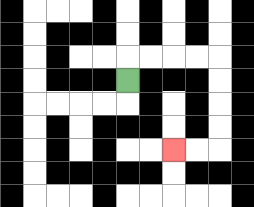{'start': '[5, 3]', 'end': '[7, 6]', 'path_directions': 'U,R,R,R,R,D,D,D,D,L,L', 'path_coordinates': '[[5, 3], [5, 2], [6, 2], [7, 2], [8, 2], [9, 2], [9, 3], [9, 4], [9, 5], [9, 6], [8, 6], [7, 6]]'}